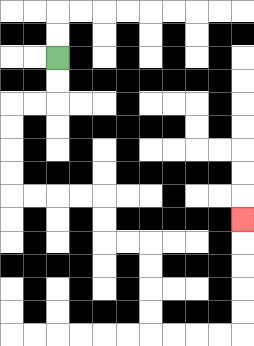{'start': '[2, 2]', 'end': '[10, 9]', 'path_directions': 'D,D,L,L,D,D,D,D,R,R,R,R,D,D,R,R,D,D,D,D,R,R,R,R,U,U,U,U,U', 'path_coordinates': '[[2, 2], [2, 3], [2, 4], [1, 4], [0, 4], [0, 5], [0, 6], [0, 7], [0, 8], [1, 8], [2, 8], [3, 8], [4, 8], [4, 9], [4, 10], [5, 10], [6, 10], [6, 11], [6, 12], [6, 13], [6, 14], [7, 14], [8, 14], [9, 14], [10, 14], [10, 13], [10, 12], [10, 11], [10, 10], [10, 9]]'}